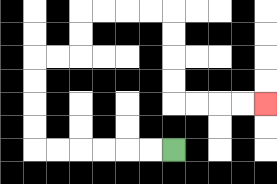{'start': '[7, 6]', 'end': '[11, 4]', 'path_directions': 'L,L,L,L,L,L,U,U,U,U,R,R,U,U,R,R,R,R,D,D,D,D,R,R,R,R', 'path_coordinates': '[[7, 6], [6, 6], [5, 6], [4, 6], [3, 6], [2, 6], [1, 6], [1, 5], [1, 4], [1, 3], [1, 2], [2, 2], [3, 2], [3, 1], [3, 0], [4, 0], [5, 0], [6, 0], [7, 0], [7, 1], [7, 2], [7, 3], [7, 4], [8, 4], [9, 4], [10, 4], [11, 4]]'}